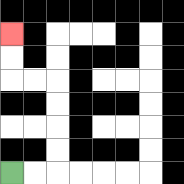{'start': '[0, 7]', 'end': '[0, 1]', 'path_directions': 'R,R,U,U,U,U,L,L,U,U', 'path_coordinates': '[[0, 7], [1, 7], [2, 7], [2, 6], [2, 5], [2, 4], [2, 3], [1, 3], [0, 3], [0, 2], [0, 1]]'}